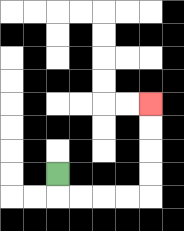{'start': '[2, 7]', 'end': '[6, 4]', 'path_directions': 'D,R,R,R,R,U,U,U,U', 'path_coordinates': '[[2, 7], [2, 8], [3, 8], [4, 8], [5, 8], [6, 8], [6, 7], [6, 6], [6, 5], [6, 4]]'}